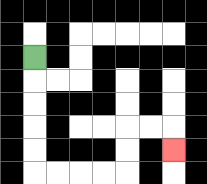{'start': '[1, 2]', 'end': '[7, 6]', 'path_directions': 'D,D,D,D,D,R,R,R,R,U,U,R,R,D', 'path_coordinates': '[[1, 2], [1, 3], [1, 4], [1, 5], [1, 6], [1, 7], [2, 7], [3, 7], [4, 7], [5, 7], [5, 6], [5, 5], [6, 5], [7, 5], [7, 6]]'}